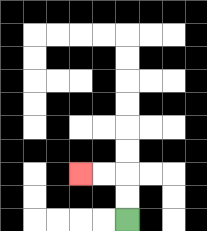{'start': '[5, 9]', 'end': '[3, 7]', 'path_directions': 'U,U,L,L', 'path_coordinates': '[[5, 9], [5, 8], [5, 7], [4, 7], [3, 7]]'}